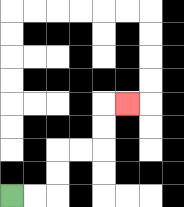{'start': '[0, 8]', 'end': '[5, 4]', 'path_directions': 'R,R,U,U,R,R,U,U,R', 'path_coordinates': '[[0, 8], [1, 8], [2, 8], [2, 7], [2, 6], [3, 6], [4, 6], [4, 5], [4, 4], [5, 4]]'}